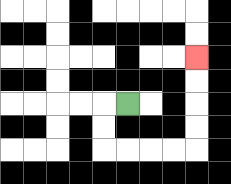{'start': '[5, 4]', 'end': '[8, 2]', 'path_directions': 'L,D,D,R,R,R,R,U,U,U,U', 'path_coordinates': '[[5, 4], [4, 4], [4, 5], [4, 6], [5, 6], [6, 6], [7, 6], [8, 6], [8, 5], [8, 4], [8, 3], [8, 2]]'}